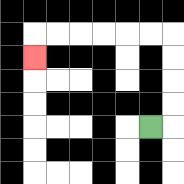{'start': '[6, 5]', 'end': '[1, 2]', 'path_directions': 'R,U,U,U,U,L,L,L,L,L,L,D', 'path_coordinates': '[[6, 5], [7, 5], [7, 4], [7, 3], [7, 2], [7, 1], [6, 1], [5, 1], [4, 1], [3, 1], [2, 1], [1, 1], [1, 2]]'}